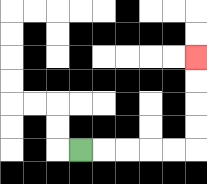{'start': '[3, 6]', 'end': '[8, 2]', 'path_directions': 'R,R,R,R,R,U,U,U,U', 'path_coordinates': '[[3, 6], [4, 6], [5, 6], [6, 6], [7, 6], [8, 6], [8, 5], [8, 4], [8, 3], [8, 2]]'}